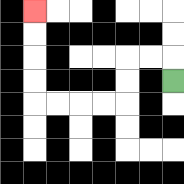{'start': '[7, 3]', 'end': '[1, 0]', 'path_directions': 'U,L,L,D,D,L,L,L,L,U,U,U,U', 'path_coordinates': '[[7, 3], [7, 2], [6, 2], [5, 2], [5, 3], [5, 4], [4, 4], [3, 4], [2, 4], [1, 4], [1, 3], [1, 2], [1, 1], [1, 0]]'}